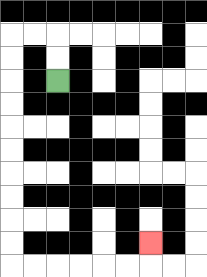{'start': '[2, 3]', 'end': '[6, 10]', 'path_directions': 'U,U,L,L,D,D,D,D,D,D,D,D,D,D,R,R,R,R,R,R,U', 'path_coordinates': '[[2, 3], [2, 2], [2, 1], [1, 1], [0, 1], [0, 2], [0, 3], [0, 4], [0, 5], [0, 6], [0, 7], [0, 8], [0, 9], [0, 10], [0, 11], [1, 11], [2, 11], [3, 11], [4, 11], [5, 11], [6, 11], [6, 10]]'}